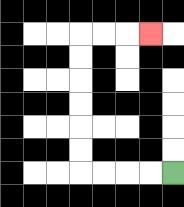{'start': '[7, 7]', 'end': '[6, 1]', 'path_directions': 'L,L,L,L,U,U,U,U,U,U,R,R,R', 'path_coordinates': '[[7, 7], [6, 7], [5, 7], [4, 7], [3, 7], [3, 6], [3, 5], [3, 4], [3, 3], [3, 2], [3, 1], [4, 1], [5, 1], [6, 1]]'}